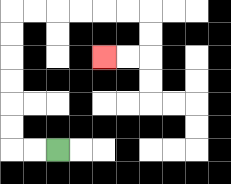{'start': '[2, 6]', 'end': '[4, 2]', 'path_directions': 'L,L,U,U,U,U,U,U,R,R,R,R,R,R,D,D,L,L', 'path_coordinates': '[[2, 6], [1, 6], [0, 6], [0, 5], [0, 4], [0, 3], [0, 2], [0, 1], [0, 0], [1, 0], [2, 0], [3, 0], [4, 0], [5, 0], [6, 0], [6, 1], [6, 2], [5, 2], [4, 2]]'}